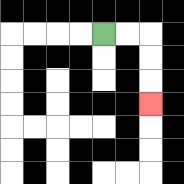{'start': '[4, 1]', 'end': '[6, 4]', 'path_directions': 'R,R,D,D,D', 'path_coordinates': '[[4, 1], [5, 1], [6, 1], [6, 2], [6, 3], [6, 4]]'}